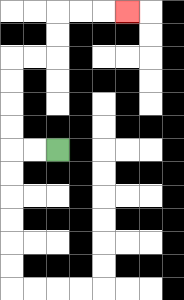{'start': '[2, 6]', 'end': '[5, 0]', 'path_directions': 'L,L,U,U,U,U,R,R,U,U,R,R,R', 'path_coordinates': '[[2, 6], [1, 6], [0, 6], [0, 5], [0, 4], [0, 3], [0, 2], [1, 2], [2, 2], [2, 1], [2, 0], [3, 0], [4, 0], [5, 0]]'}